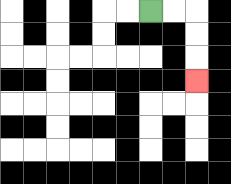{'start': '[6, 0]', 'end': '[8, 3]', 'path_directions': 'R,R,D,D,D', 'path_coordinates': '[[6, 0], [7, 0], [8, 0], [8, 1], [8, 2], [8, 3]]'}